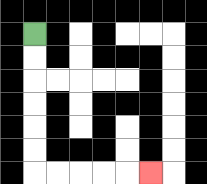{'start': '[1, 1]', 'end': '[6, 7]', 'path_directions': 'D,D,D,D,D,D,R,R,R,R,R', 'path_coordinates': '[[1, 1], [1, 2], [1, 3], [1, 4], [1, 5], [1, 6], [1, 7], [2, 7], [3, 7], [4, 7], [5, 7], [6, 7]]'}